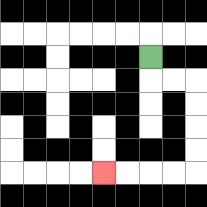{'start': '[6, 2]', 'end': '[4, 7]', 'path_directions': 'D,R,R,D,D,D,D,L,L,L,L', 'path_coordinates': '[[6, 2], [6, 3], [7, 3], [8, 3], [8, 4], [8, 5], [8, 6], [8, 7], [7, 7], [6, 7], [5, 7], [4, 7]]'}